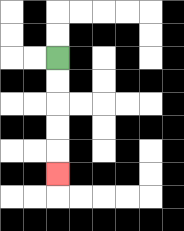{'start': '[2, 2]', 'end': '[2, 7]', 'path_directions': 'D,D,D,D,D', 'path_coordinates': '[[2, 2], [2, 3], [2, 4], [2, 5], [2, 6], [2, 7]]'}